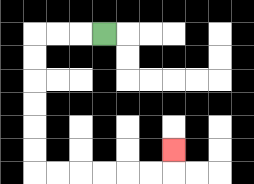{'start': '[4, 1]', 'end': '[7, 6]', 'path_directions': 'L,L,L,D,D,D,D,D,D,R,R,R,R,R,R,U', 'path_coordinates': '[[4, 1], [3, 1], [2, 1], [1, 1], [1, 2], [1, 3], [1, 4], [1, 5], [1, 6], [1, 7], [2, 7], [3, 7], [4, 7], [5, 7], [6, 7], [7, 7], [7, 6]]'}